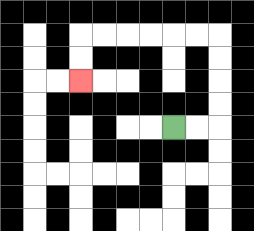{'start': '[7, 5]', 'end': '[3, 3]', 'path_directions': 'R,R,U,U,U,U,L,L,L,L,L,L,D,D', 'path_coordinates': '[[7, 5], [8, 5], [9, 5], [9, 4], [9, 3], [9, 2], [9, 1], [8, 1], [7, 1], [6, 1], [5, 1], [4, 1], [3, 1], [3, 2], [3, 3]]'}